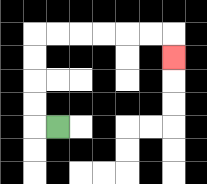{'start': '[2, 5]', 'end': '[7, 2]', 'path_directions': 'L,U,U,U,U,R,R,R,R,R,R,D', 'path_coordinates': '[[2, 5], [1, 5], [1, 4], [1, 3], [1, 2], [1, 1], [2, 1], [3, 1], [4, 1], [5, 1], [6, 1], [7, 1], [7, 2]]'}